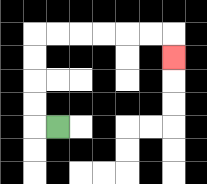{'start': '[2, 5]', 'end': '[7, 2]', 'path_directions': 'L,U,U,U,U,R,R,R,R,R,R,D', 'path_coordinates': '[[2, 5], [1, 5], [1, 4], [1, 3], [1, 2], [1, 1], [2, 1], [3, 1], [4, 1], [5, 1], [6, 1], [7, 1], [7, 2]]'}